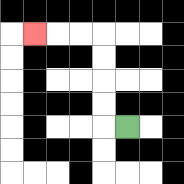{'start': '[5, 5]', 'end': '[1, 1]', 'path_directions': 'L,U,U,U,U,L,L,L', 'path_coordinates': '[[5, 5], [4, 5], [4, 4], [4, 3], [4, 2], [4, 1], [3, 1], [2, 1], [1, 1]]'}